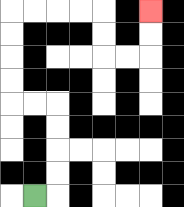{'start': '[1, 8]', 'end': '[6, 0]', 'path_directions': 'R,U,U,U,U,L,L,U,U,U,U,R,R,R,R,D,D,R,R,U,U', 'path_coordinates': '[[1, 8], [2, 8], [2, 7], [2, 6], [2, 5], [2, 4], [1, 4], [0, 4], [0, 3], [0, 2], [0, 1], [0, 0], [1, 0], [2, 0], [3, 0], [4, 0], [4, 1], [4, 2], [5, 2], [6, 2], [6, 1], [6, 0]]'}